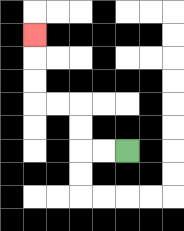{'start': '[5, 6]', 'end': '[1, 1]', 'path_directions': 'L,L,U,U,L,L,U,U,U', 'path_coordinates': '[[5, 6], [4, 6], [3, 6], [3, 5], [3, 4], [2, 4], [1, 4], [1, 3], [1, 2], [1, 1]]'}